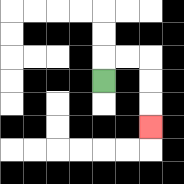{'start': '[4, 3]', 'end': '[6, 5]', 'path_directions': 'U,R,R,D,D,D', 'path_coordinates': '[[4, 3], [4, 2], [5, 2], [6, 2], [6, 3], [6, 4], [6, 5]]'}